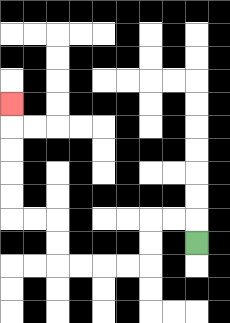{'start': '[8, 10]', 'end': '[0, 4]', 'path_directions': 'U,L,L,D,D,L,L,L,L,U,U,L,L,U,U,U,U,U', 'path_coordinates': '[[8, 10], [8, 9], [7, 9], [6, 9], [6, 10], [6, 11], [5, 11], [4, 11], [3, 11], [2, 11], [2, 10], [2, 9], [1, 9], [0, 9], [0, 8], [0, 7], [0, 6], [0, 5], [0, 4]]'}